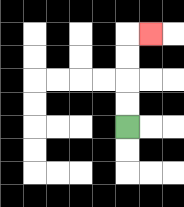{'start': '[5, 5]', 'end': '[6, 1]', 'path_directions': 'U,U,U,U,R', 'path_coordinates': '[[5, 5], [5, 4], [5, 3], [5, 2], [5, 1], [6, 1]]'}